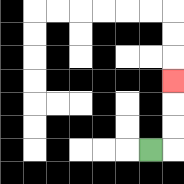{'start': '[6, 6]', 'end': '[7, 3]', 'path_directions': 'R,U,U,U', 'path_coordinates': '[[6, 6], [7, 6], [7, 5], [7, 4], [7, 3]]'}